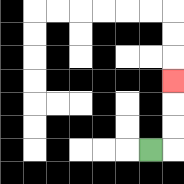{'start': '[6, 6]', 'end': '[7, 3]', 'path_directions': 'R,U,U,U', 'path_coordinates': '[[6, 6], [7, 6], [7, 5], [7, 4], [7, 3]]'}